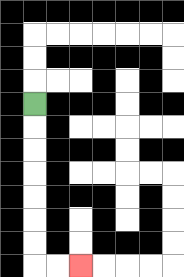{'start': '[1, 4]', 'end': '[3, 11]', 'path_directions': 'D,D,D,D,D,D,D,R,R', 'path_coordinates': '[[1, 4], [1, 5], [1, 6], [1, 7], [1, 8], [1, 9], [1, 10], [1, 11], [2, 11], [3, 11]]'}